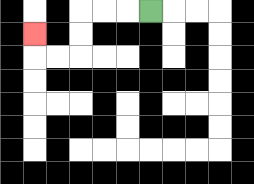{'start': '[6, 0]', 'end': '[1, 1]', 'path_directions': 'L,L,L,D,D,L,L,U', 'path_coordinates': '[[6, 0], [5, 0], [4, 0], [3, 0], [3, 1], [3, 2], [2, 2], [1, 2], [1, 1]]'}